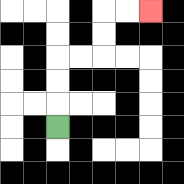{'start': '[2, 5]', 'end': '[6, 0]', 'path_directions': 'U,U,U,R,R,U,U,R,R', 'path_coordinates': '[[2, 5], [2, 4], [2, 3], [2, 2], [3, 2], [4, 2], [4, 1], [4, 0], [5, 0], [6, 0]]'}